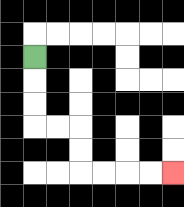{'start': '[1, 2]', 'end': '[7, 7]', 'path_directions': 'D,D,D,R,R,D,D,R,R,R,R', 'path_coordinates': '[[1, 2], [1, 3], [1, 4], [1, 5], [2, 5], [3, 5], [3, 6], [3, 7], [4, 7], [5, 7], [6, 7], [7, 7]]'}